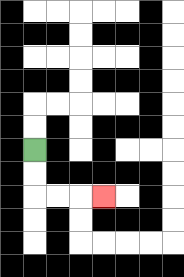{'start': '[1, 6]', 'end': '[4, 8]', 'path_directions': 'D,D,R,R,R', 'path_coordinates': '[[1, 6], [1, 7], [1, 8], [2, 8], [3, 8], [4, 8]]'}